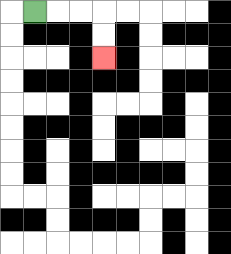{'start': '[1, 0]', 'end': '[4, 2]', 'path_directions': 'R,R,R,D,D', 'path_coordinates': '[[1, 0], [2, 0], [3, 0], [4, 0], [4, 1], [4, 2]]'}